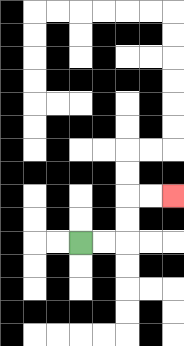{'start': '[3, 10]', 'end': '[7, 8]', 'path_directions': 'R,R,U,U,R,R', 'path_coordinates': '[[3, 10], [4, 10], [5, 10], [5, 9], [5, 8], [6, 8], [7, 8]]'}